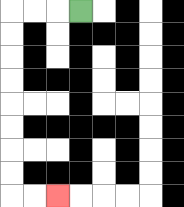{'start': '[3, 0]', 'end': '[2, 8]', 'path_directions': 'L,L,L,D,D,D,D,D,D,D,D,R,R', 'path_coordinates': '[[3, 0], [2, 0], [1, 0], [0, 0], [0, 1], [0, 2], [0, 3], [0, 4], [0, 5], [0, 6], [0, 7], [0, 8], [1, 8], [2, 8]]'}